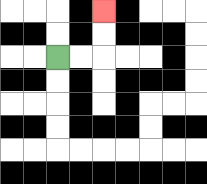{'start': '[2, 2]', 'end': '[4, 0]', 'path_directions': 'R,R,U,U', 'path_coordinates': '[[2, 2], [3, 2], [4, 2], [4, 1], [4, 0]]'}